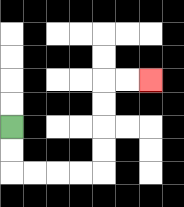{'start': '[0, 5]', 'end': '[6, 3]', 'path_directions': 'D,D,R,R,R,R,U,U,U,U,R,R', 'path_coordinates': '[[0, 5], [0, 6], [0, 7], [1, 7], [2, 7], [3, 7], [4, 7], [4, 6], [4, 5], [4, 4], [4, 3], [5, 3], [6, 3]]'}